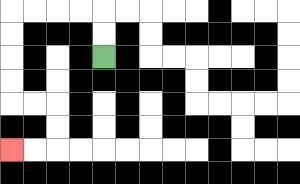{'start': '[4, 2]', 'end': '[0, 6]', 'path_directions': 'U,U,L,L,L,L,D,D,D,D,R,R,D,D,L,L', 'path_coordinates': '[[4, 2], [4, 1], [4, 0], [3, 0], [2, 0], [1, 0], [0, 0], [0, 1], [0, 2], [0, 3], [0, 4], [1, 4], [2, 4], [2, 5], [2, 6], [1, 6], [0, 6]]'}